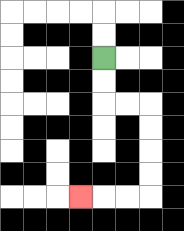{'start': '[4, 2]', 'end': '[3, 8]', 'path_directions': 'D,D,R,R,D,D,D,D,L,L,L', 'path_coordinates': '[[4, 2], [4, 3], [4, 4], [5, 4], [6, 4], [6, 5], [6, 6], [6, 7], [6, 8], [5, 8], [4, 8], [3, 8]]'}